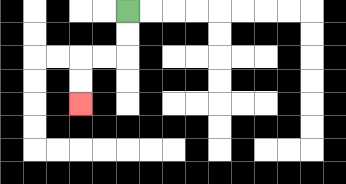{'start': '[5, 0]', 'end': '[3, 4]', 'path_directions': 'D,D,L,L,D,D', 'path_coordinates': '[[5, 0], [5, 1], [5, 2], [4, 2], [3, 2], [3, 3], [3, 4]]'}